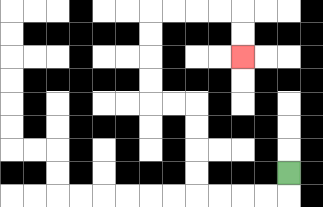{'start': '[12, 7]', 'end': '[10, 2]', 'path_directions': 'D,L,L,L,L,U,U,U,U,L,L,U,U,U,U,R,R,R,R,D,D', 'path_coordinates': '[[12, 7], [12, 8], [11, 8], [10, 8], [9, 8], [8, 8], [8, 7], [8, 6], [8, 5], [8, 4], [7, 4], [6, 4], [6, 3], [6, 2], [6, 1], [6, 0], [7, 0], [8, 0], [9, 0], [10, 0], [10, 1], [10, 2]]'}